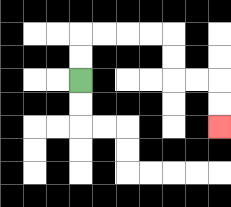{'start': '[3, 3]', 'end': '[9, 5]', 'path_directions': 'U,U,R,R,R,R,D,D,R,R,D,D', 'path_coordinates': '[[3, 3], [3, 2], [3, 1], [4, 1], [5, 1], [6, 1], [7, 1], [7, 2], [7, 3], [8, 3], [9, 3], [9, 4], [9, 5]]'}